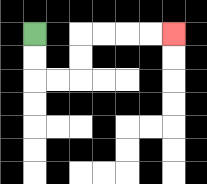{'start': '[1, 1]', 'end': '[7, 1]', 'path_directions': 'D,D,R,R,U,U,R,R,R,R', 'path_coordinates': '[[1, 1], [1, 2], [1, 3], [2, 3], [3, 3], [3, 2], [3, 1], [4, 1], [5, 1], [6, 1], [7, 1]]'}